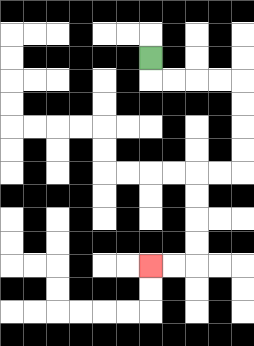{'start': '[6, 2]', 'end': '[6, 11]', 'path_directions': 'D,R,R,R,R,D,D,D,D,L,L,D,D,D,D,L,L', 'path_coordinates': '[[6, 2], [6, 3], [7, 3], [8, 3], [9, 3], [10, 3], [10, 4], [10, 5], [10, 6], [10, 7], [9, 7], [8, 7], [8, 8], [8, 9], [8, 10], [8, 11], [7, 11], [6, 11]]'}